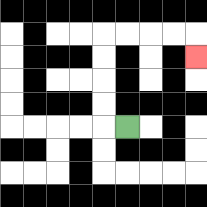{'start': '[5, 5]', 'end': '[8, 2]', 'path_directions': 'L,U,U,U,U,R,R,R,R,D', 'path_coordinates': '[[5, 5], [4, 5], [4, 4], [4, 3], [4, 2], [4, 1], [5, 1], [6, 1], [7, 1], [8, 1], [8, 2]]'}